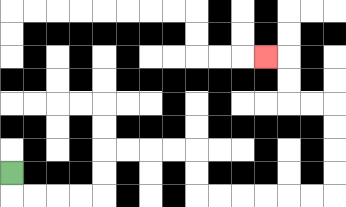{'start': '[0, 7]', 'end': '[11, 2]', 'path_directions': 'D,R,R,R,R,U,U,R,R,R,R,D,D,R,R,R,R,R,R,U,U,U,U,L,L,U,U,L', 'path_coordinates': '[[0, 7], [0, 8], [1, 8], [2, 8], [3, 8], [4, 8], [4, 7], [4, 6], [5, 6], [6, 6], [7, 6], [8, 6], [8, 7], [8, 8], [9, 8], [10, 8], [11, 8], [12, 8], [13, 8], [14, 8], [14, 7], [14, 6], [14, 5], [14, 4], [13, 4], [12, 4], [12, 3], [12, 2], [11, 2]]'}